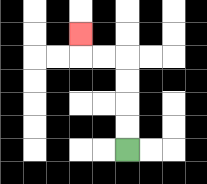{'start': '[5, 6]', 'end': '[3, 1]', 'path_directions': 'U,U,U,U,L,L,U', 'path_coordinates': '[[5, 6], [5, 5], [5, 4], [5, 3], [5, 2], [4, 2], [3, 2], [3, 1]]'}